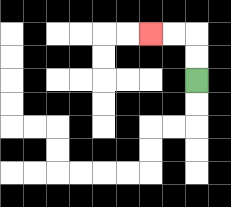{'start': '[8, 3]', 'end': '[6, 1]', 'path_directions': 'U,U,L,L', 'path_coordinates': '[[8, 3], [8, 2], [8, 1], [7, 1], [6, 1]]'}